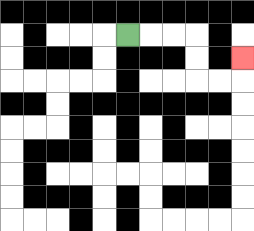{'start': '[5, 1]', 'end': '[10, 2]', 'path_directions': 'R,R,R,D,D,R,R,U', 'path_coordinates': '[[5, 1], [6, 1], [7, 1], [8, 1], [8, 2], [8, 3], [9, 3], [10, 3], [10, 2]]'}